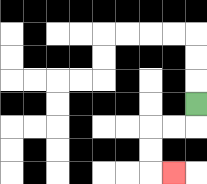{'start': '[8, 4]', 'end': '[7, 7]', 'path_directions': 'D,L,L,D,D,R', 'path_coordinates': '[[8, 4], [8, 5], [7, 5], [6, 5], [6, 6], [6, 7], [7, 7]]'}